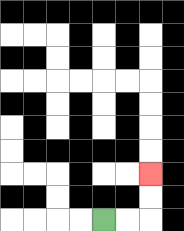{'start': '[4, 9]', 'end': '[6, 7]', 'path_directions': 'R,R,U,U', 'path_coordinates': '[[4, 9], [5, 9], [6, 9], [6, 8], [6, 7]]'}